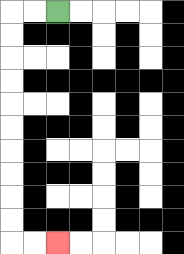{'start': '[2, 0]', 'end': '[2, 10]', 'path_directions': 'L,L,D,D,D,D,D,D,D,D,D,D,R,R', 'path_coordinates': '[[2, 0], [1, 0], [0, 0], [0, 1], [0, 2], [0, 3], [0, 4], [0, 5], [0, 6], [0, 7], [0, 8], [0, 9], [0, 10], [1, 10], [2, 10]]'}